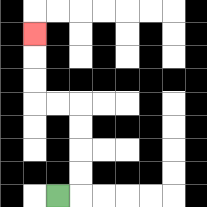{'start': '[2, 8]', 'end': '[1, 1]', 'path_directions': 'R,U,U,U,U,L,L,U,U,U', 'path_coordinates': '[[2, 8], [3, 8], [3, 7], [3, 6], [3, 5], [3, 4], [2, 4], [1, 4], [1, 3], [1, 2], [1, 1]]'}